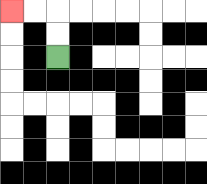{'start': '[2, 2]', 'end': '[0, 0]', 'path_directions': 'U,U,L,L', 'path_coordinates': '[[2, 2], [2, 1], [2, 0], [1, 0], [0, 0]]'}